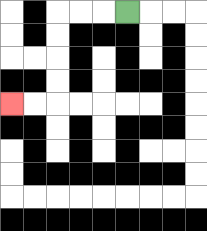{'start': '[5, 0]', 'end': '[0, 4]', 'path_directions': 'L,L,L,D,D,D,D,L,L', 'path_coordinates': '[[5, 0], [4, 0], [3, 0], [2, 0], [2, 1], [2, 2], [2, 3], [2, 4], [1, 4], [0, 4]]'}